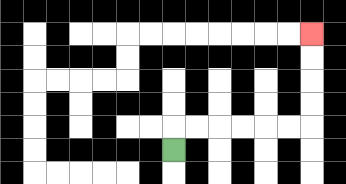{'start': '[7, 6]', 'end': '[13, 1]', 'path_directions': 'U,R,R,R,R,R,R,U,U,U,U', 'path_coordinates': '[[7, 6], [7, 5], [8, 5], [9, 5], [10, 5], [11, 5], [12, 5], [13, 5], [13, 4], [13, 3], [13, 2], [13, 1]]'}